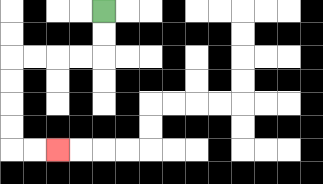{'start': '[4, 0]', 'end': '[2, 6]', 'path_directions': 'D,D,L,L,L,L,D,D,D,D,R,R', 'path_coordinates': '[[4, 0], [4, 1], [4, 2], [3, 2], [2, 2], [1, 2], [0, 2], [0, 3], [0, 4], [0, 5], [0, 6], [1, 6], [2, 6]]'}